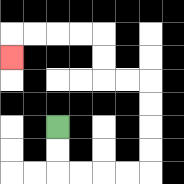{'start': '[2, 5]', 'end': '[0, 2]', 'path_directions': 'D,D,R,R,R,R,U,U,U,U,L,L,U,U,L,L,L,L,D', 'path_coordinates': '[[2, 5], [2, 6], [2, 7], [3, 7], [4, 7], [5, 7], [6, 7], [6, 6], [6, 5], [6, 4], [6, 3], [5, 3], [4, 3], [4, 2], [4, 1], [3, 1], [2, 1], [1, 1], [0, 1], [0, 2]]'}